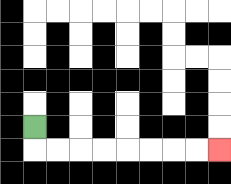{'start': '[1, 5]', 'end': '[9, 6]', 'path_directions': 'D,R,R,R,R,R,R,R,R', 'path_coordinates': '[[1, 5], [1, 6], [2, 6], [3, 6], [4, 6], [5, 6], [6, 6], [7, 6], [8, 6], [9, 6]]'}